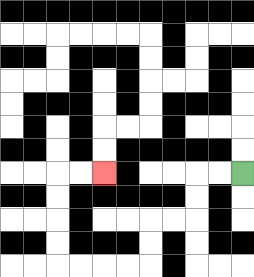{'start': '[10, 7]', 'end': '[4, 7]', 'path_directions': 'L,L,D,D,L,L,D,D,L,L,L,L,U,U,U,U,R,R', 'path_coordinates': '[[10, 7], [9, 7], [8, 7], [8, 8], [8, 9], [7, 9], [6, 9], [6, 10], [6, 11], [5, 11], [4, 11], [3, 11], [2, 11], [2, 10], [2, 9], [2, 8], [2, 7], [3, 7], [4, 7]]'}